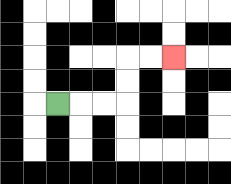{'start': '[2, 4]', 'end': '[7, 2]', 'path_directions': 'R,R,R,U,U,R,R', 'path_coordinates': '[[2, 4], [3, 4], [4, 4], [5, 4], [5, 3], [5, 2], [6, 2], [7, 2]]'}